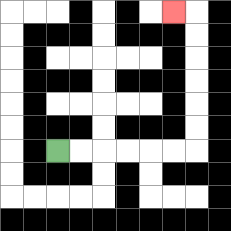{'start': '[2, 6]', 'end': '[7, 0]', 'path_directions': 'R,R,R,R,R,R,U,U,U,U,U,U,L', 'path_coordinates': '[[2, 6], [3, 6], [4, 6], [5, 6], [6, 6], [7, 6], [8, 6], [8, 5], [8, 4], [8, 3], [8, 2], [8, 1], [8, 0], [7, 0]]'}